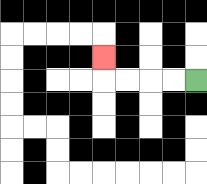{'start': '[8, 3]', 'end': '[4, 2]', 'path_directions': 'L,L,L,L,U', 'path_coordinates': '[[8, 3], [7, 3], [6, 3], [5, 3], [4, 3], [4, 2]]'}